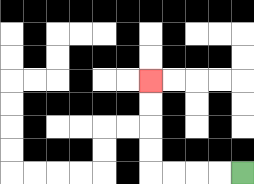{'start': '[10, 7]', 'end': '[6, 3]', 'path_directions': 'L,L,L,L,U,U,U,U', 'path_coordinates': '[[10, 7], [9, 7], [8, 7], [7, 7], [6, 7], [6, 6], [6, 5], [6, 4], [6, 3]]'}